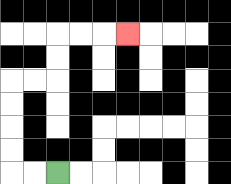{'start': '[2, 7]', 'end': '[5, 1]', 'path_directions': 'L,L,U,U,U,U,R,R,U,U,R,R,R', 'path_coordinates': '[[2, 7], [1, 7], [0, 7], [0, 6], [0, 5], [0, 4], [0, 3], [1, 3], [2, 3], [2, 2], [2, 1], [3, 1], [4, 1], [5, 1]]'}